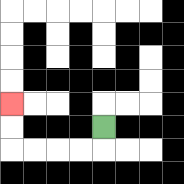{'start': '[4, 5]', 'end': '[0, 4]', 'path_directions': 'D,L,L,L,L,U,U', 'path_coordinates': '[[4, 5], [4, 6], [3, 6], [2, 6], [1, 6], [0, 6], [0, 5], [0, 4]]'}